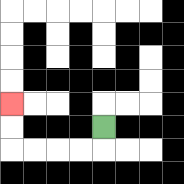{'start': '[4, 5]', 'end': '[0, 4]', 'path_directions': 'D,L,L,L,L,U,U', 'path_coordinates': '[[4, 5], [4, 6], [3, 6], [2, 6], [1, 6], [0, 6], [0, 5], [0, 4]]'}